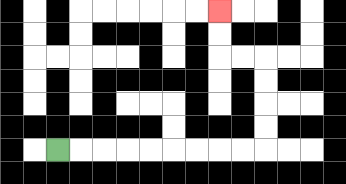{'start': '[2, 6]', 'end': '[9, 0]', 'path_directions': 'R,R,R,R,R,R,R,R,R,U,U,U,U,L,L,U,U', 'path_coordinates': '[[2, 6], [3, 6], [4, 6], [5, 6], [6, 6], [7, 6], [8, 6], [9, 6], [10, 6], [11, 6], [11, 5], [11, 4], [11, 3], [11, 2], [10, 2], [9, 2], [9, 1], [9, 0]]'}